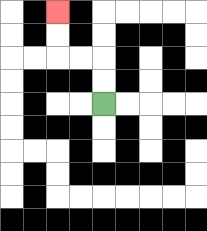{'start': '[4, 4]', 'end': '[2, 0]', 'path_directions': 'U,U,L,L,U,U', 'path_coordinates': '[[4, 4], [4, 3], [4, 2], [3, 2], [2, 2], [2, 1], [2, 0]]'}